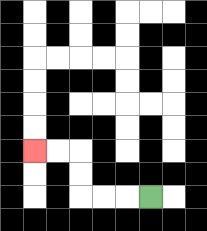{'start': '[6, 8]', 'end': '[1, 6]', 'path_directions': 'L,L,L,U,U,L,L', 'path_coordinates': '[[6, 8], [5, 8], [4, 8], [3, 8], [3, 7], [3, 6], [2, 6], [1, 6]]'}